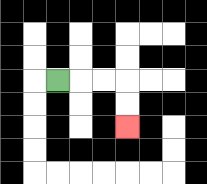{'start': '[2, 3]', 'end': '[5, 5]', 'path_directions': 'R,R,R,D,D', 'path_coordinates': '[[2, 3], [3, 3], [4, 3], [5, 3], [5, 4], [5, 5]]'}